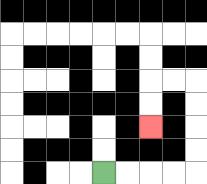{'start': '[4, 7]', 'end': '[6, 5]', 'path_directions': 'R,R,R,R,U,U,U,U,L,L,D,D', 'path_coordinates': '[[4, 7], [5, 7], [6, 7], [7, 7], [8, 7], [8, 6], [8, 5], [8, 4], [8, 3], [7, 3], [6, 3], [6, 4], [6, 5]]'}